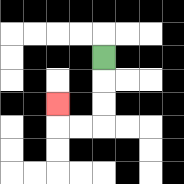{'start': '[4, 2]', 'end': '[2, 4]', 'path_directions': 'D,D,D,L,L,U', 'path_coordinates': '[[4, 2], [4, 3], [4, 4], [4, 5], [3, 5], [2, 5], [2, 4]]'}